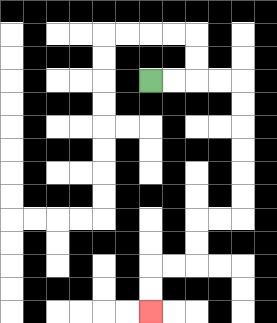{'start': '[6, 3]', 'end': '[6, 13]', 'path_directions': 'R,R,R,R,D,D,D,D,D,D,L,L,D,D,L,L,D,D', 'path_coordinates': '[[6, 3], [7, 3], [8, 3], [9, 3], [10, 3], [10, 4], [10, 5], [10, 6], [10, 7], [10, 8], [10, 9], [9, 9], [8, 9], [8, 10], [8, 11], [7, 11], [6, 11], [6, 12], [6, 13]]'}